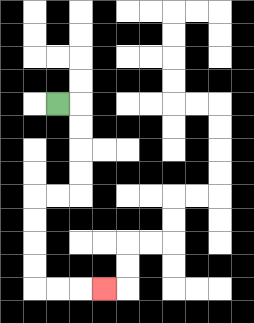{'start': '[2, 4]', 'end': '[4, 12]', 'path_directions': 'R,D,D,D,D,L,L,D,D,D,D,R,R,R', 'path_coordinates': '[[2, 4], [3, 4], [3, 5], [3, 6], [3, 7], [3, 8], [2, 8], [1, 8], [1, 9], [1, 10], [1, 11], [1, 12], [2, 12], [3, 12], [4, 12]]'}